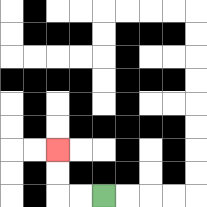{'start': '[4, 8]', 'end': '[2, 6]', 'path_directions': 'L,L,U,U', 'path_coordinates': '[[4, 8], [3, 8], [2, 8], [2, 7], [2, 6]]'}